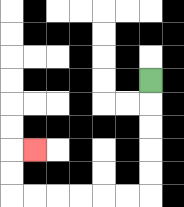{'start': '[6, 3]', 'end': '[1, 6]', 'path_directions': 'D,D,D,D,D,L,L,L,L,L,L,U,U,R', 'path_coordinates': '[[6, 3], [6, 4], [6, 5], [6, 6], [6, 7], [6, 8], [5, 8], [4, 8], [3, 8], [2, 8], [1, 8], [0, 8], [0, 7], [0, 6], [1, 6]]'}